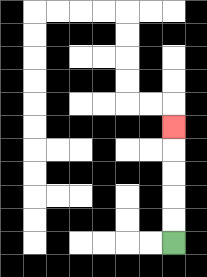{'start': '[7, 10]', 'end': '[7, 5]', 'path_directions': 'U,U,U,U,U', 'path_coordinates': '[[7, 10], [7, 9], [7, 8], [7, 7], [7, 6], [7, 5]]'}